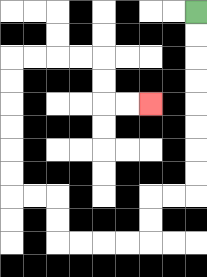{'start': '[8, 0]', 'end': '[6, 4]', 'path_directions': 'D,D,D,D,D,D,D,D,L,L,D,D,L,L,L,L,U,U,L,L,U,U,U,U,U,U,R,R,R,R,D,D,R,R', 'path_coordinates': '[[8, 0], [8, 1], [8, 2], [8, 3], [8, 4], [8, 5], [8, 6], [8, 7], [8, 8], [7, 8], [6, 8], [6, 9], [6, 10], [5, 10], [4, 10], [3, 10], [2, 10], [2, 9], [2, 8], [1, 8], [0, 8], [0, 7], [0, 6], [0, 5], [0, 4], [0, 3], [0, 2], [1, 2], [2, 2], [3, 2], [4, 2], [4, 3], [4, 4], [5, 4], [6, 4]]'}